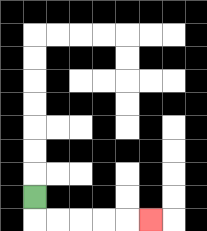{'start': '[1, 8]', 'end': '[6, 9]', 'path_directions': 'D,R,R,R,R,R', 'path_coordinates': '[[1, 8], [1, 9], [2, 9], [3, 9], [4, 9], [5, 9], [6, 9]]'}